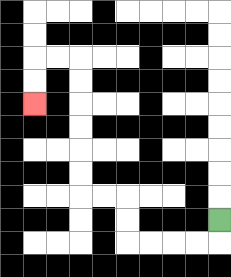{'start': '[9, 9]', 'end': '[1, 4]', 'path_directions': 'D,L,L,L,L,U,U,L,L,U,U,U,U,U,U,L,L,D,D', 'path_coordinates': '[[9, 9], [9, 10], [8, 10], [7, 10], [6, 10], [5, 10], [5, 9], [5, 8], [4, 8], [3, 8], [3, 7], [3, 6], [3, 5], [3, 4], [3, 3], [3, 2], [2, 2], [1, 2], [1, 3], [1, 4]]'}